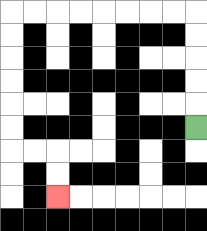{'start': '[8, 5]', 'end': '[2, 8]', 'path_directions': 'U,U,U,U,U,L,L,L,L,L,L,L,L,D,D,D,D,D,D,R,R,D,D', 'path_coordinates': '[[8, 5], [8, 4], [8, 3], [8, 2], [8, 1], [8, 0], [7, 0], [6, 0], [5, 0], [4, 0], [3, 0], [2, 0], [1, 0], [0, 0], [0, 1], [0, 2], [0, 3], [0, 4], [0, 5], [0, 6], [1, 6], [2, 6], [2, 7], [2, 8]]'}